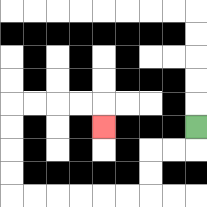{'start': '[8, 5]', 'end': '[4, 5]', 'path_directions': 'D,L,L,D,D,L,L,L,L,L,L,U,U,U,U,R,R,R,R,D', 'path_coordinates': '[[8, 5], [8, 6], [7, 6], [6, 6], [6, 7], [6, 8], [5, 8], [4, 8], [3, 8], [2, 8], [1, 8], [0, 8], [0, 7], [0, 6], [0, 5], [0, 4], [1, 4], [2, 4], [3, 4], [4, 4], [4, 5]]'}